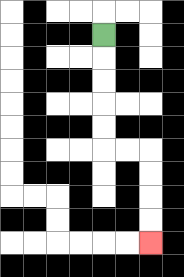{'start': '[4, 1]', 'end': '[6, 10]', 'path_directions': 'D,D,D,D,D,R,R,D,D,D,D', 'path_coordinates': '[[4, 1], [4, 2], [4, 3], [4, 4], [4, 5], [4, 6], [5, 6], [6, 6], [6, 7], [6, 8], [6, 9], [6, 10]]'}